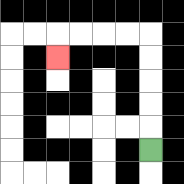{'start': '[6, 6]', 'end': '[2, 2]', 'path_directions': 'U,U,U,U,U,L,L,L,L,D', 'path_coordinates': '[[6, 6], [6, 5], [6, 4], [6, 3], [6, 2], [6, 1], [5, 1], [4, 1], [3, 1], [2, 1], [2, 2]]'}